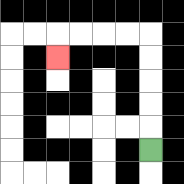{'start': '[6, 6]', 'end': '[2, 2]', 'path_directions': 'U,U,U,U,U,L,L,L,L,D', 'path_coordinates': '[[6, 6], [6, 5], [6, 4], [6, 3], [6, 2], [6, 1], [5, 1], [4, 1], [3, 1], [2, 1], [2, 2]]'}